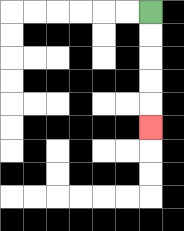{'start': '[6, 0]', 'end': '[6, 5]', 'path_directions': 'D,D,D,D,D', 'path_coordinates': '[[6, 0], [6, 1], [6, 2], [6, 3], [6, 4], [6, 5]]'}